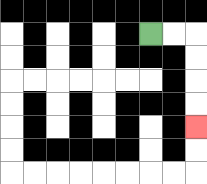{'start': '[6, 1]', 'end': '[8, 5]', 'path_directions': 'R,R,D,D,D,D', 'path_coordinates': '[[6, 1], [7, 1], [8, 1], [8, 2], [8, 3], [8, 4], [8, 5]]'}